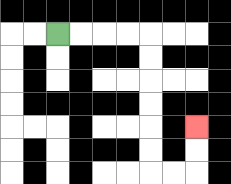{'start': '[2, 1]', 'end': '[8, 5]', 'path_directions': 'R,R,R,R,D,D,D,D,D,D,R,R,U,U', 'path_coordinates': '[[2, 1], [3, 1], [4, 1], [5, 1], [6, 1], [6, 2], [6, 3], [6, 4], [6, 5], [6, 6], [6, 7], [7, 7], [8, 7], [8, 6], [8, 5]]'}